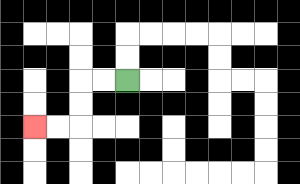{'start': '[5, 3]', 'end': '[1, 5]', 'path_directions': 'L,L,D,D,L,L', 'path_coordinates': '[[5, 3], [4, 3], [3, 3], [3, 4], [3, 5], [2, 5], [1, 5]]'}